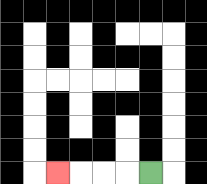{'start': '[6, 7]', 'end': '[2, 7]', 'path_directions': 'L,L,L,L', 'path_coordinates': '[[6, 7], [5, 7], [4, 7], [3, 7], [2, 7]]'}